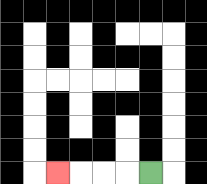{'start': '[6, 7]', 'end': '[2, 7]', 'path_directions': 'L,L,L,L', 'path_coordinates': '[[6, 7], [5, 7], [4, 7], [3, 7], [2, 7]]'}